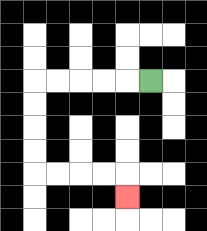{'start': '[6, 3]', 'end': '[5, 8]', 'path_directions': 'L,L,L,L,L,D,D,D,D,R,R,R,R,D', 'path_coordinates': '[[6, 3], [5, 3], [4, 3], [3, 3], [2, 3], [1, 3], [1, 4], [1, 5], [1, 6], [1, 7], [2, 7], [3, 7], [4, 7], [5, 7], [5, 8]]'}